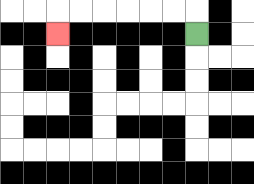{'start': '[8, 1]', 'end': '[2, 1]', 'path_directions': 'U,L,L,L,L,L,L,D', 'path_coordinates': '[[8, 1], [8, 0], [7, 0], [6, 0], [5, 0], [4, 0], [3, 0], [2, 0], [2, 1]]'}